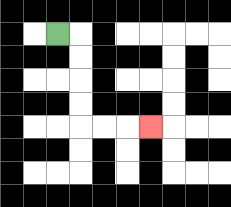{'start': '[2, 1]', 'end': '[6, 5]', 'path_directions': 'R,D,D,D,D,R,R,R', 'path_coordinates': '[[2, 1], [3, 1], [3, 2], [3, 3], [3, 4], [3, 5], [4, 5], [5, 5], [6, 5]]'}